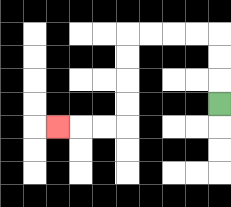{'start': '[9, 4]', 'end': '[2, 5]', 'path_directions': 'U,U,U,L,L,L,L,D,D,D,D,L,L,L', 'path_coordinates': '[[9, 4], [9, 3], [9, 2], [9, 1], [8, 1], [7, 1], [6, 1], [5, 1], [5, 2], [5, 3], [5, 4], [5, 5], [4, 5], [3, 5], [2, 5]]'}